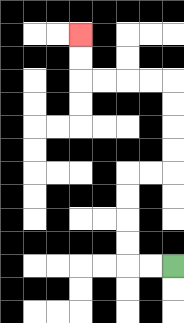{'start': '[7, 11]', 'end': '[3, 1]', 'path_directions': 'L,L,U,U,U,U,R,R,U,U,U,U,L,L,L,L,U,U', 'path_coordinates': '[[7, 11], [6, 11], [5, 11], [5, 10], [5, 9], [5, 8], [5, 7], [6, 7], [7, 7], [7, 6], [7, 5], [7, 4], [7, 3], [6, 3], [5, 3], [4, 3], [3, 3], [3, 2], [3, 1]]'}